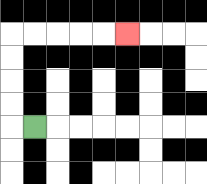{'start': '[1, 5]', 'end': '[5, 1]', 'path_directions': 'L,U,U,U,U,R,R,R,R,R', 'path_coordinates': '[[1, 5], [0, 5], [0, 4], [0, 3], [0, 2], [0, 1], [1, 1], [2, 1], [3, 1], [4, 1], [5, 1]]'}